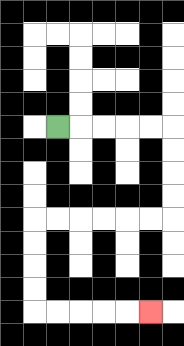{'start': '[2, 5]', 'end': '[6, 13]', 'path_directions': 'R,R,R,R,R,D,D,D,D,L,L,L,L,L,L,D,D,D,D,R,R,R,R,R', 'path_coordinates': '[[2, 5], [3, 5], [4, 5], [5, 5], [6, 5], [7, 5], [7, 6], [7, 7], [7, 8], [7, 9], [6, 9], [5, 9], [4, 9], [3, 9], [2, 9], [1, 9], [1, 10], [1, 11], [1, 12], [1, 13], [2, 13], [3, 13], [4, 13], [5, 13], [6, 13]]'}